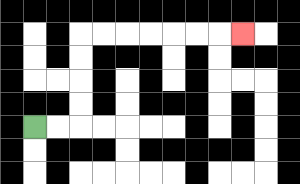{'start': '[1, 5]', 'end': '[10, 1]', 'path_directions': 'R,R,U,U,U,U,R,R,R,R,R,R,R', 'path_coordinates': '[[1, 5], [2, 5], [3, 5], [3, 4], [3, 3], [3, 2], [3, 1], [4, 1], [5, 1], [6, 1], [7, 1], [8, 1], [9, 1], [10, 1]]'}